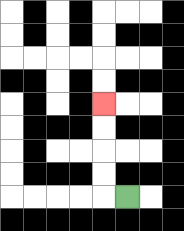{'start': '[5, 8]', 'end': '[4, 4]', 'path_directions': 'L,U,U,U,U', 'path_coordinates': '[[5, 8], [4, 8], [4, 7], [4, 6], [4, 5], [4, 4]]'}